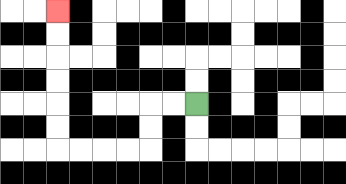{'start': '[8, 4]', 'end': '[2, 0]', 'path_directions': 'L,L,D,D,L,L,L,L,U,U,U,U,U,U', 'path_coordinates': '[[8, 4], [7, 4], [6, 4], [6, 5], [6, 6], [5, 6], [4, 6], [3, 6], [2, 6], [2, 5], [2, 4], [2, 3], [2, 2], [2, 1], [2, 0]]'}